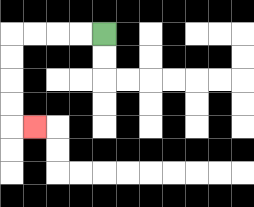{'start': '[4, 1]', 'end': '[1, 5]', 'path_directions': 'L,L,L,L,D,D,D,D,R', 'path_coordinates': '[[4, 1], [3, 1], [2, 1], [1, 1], [0, 1], [0, 2], [0, 3], [0, 4], [0, 5], [1, 5]]'}